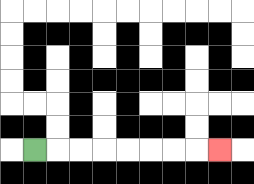{'start': '[1, 6]', 'end': '[9, 6]', 'path_directions': 'R,R,R,R,R,R,R,R', 'path_coordinates': '[[1, 6], [2, 6], [3, 6], [4, 6], [5, 6], [6, 6], [7, 6], [8, 6], [9, 6]]'}